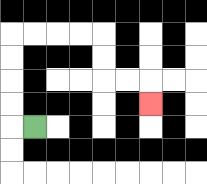{'start': '[1, 5]', 'end': '[6, 4]', 'path_directions': 'L,U,U,U,U,R,R,R,R,D,D,R,R,D', 'path_coordinates': '[[1, 5], [0, 5], [0, 4], [0, 3], [0, 2], [0, 1], [1, 1], [2, 1], [3, 1], [4, 1], [4, 2], [4, 3], [5, 3], [6, 3], [6, 4]]'}